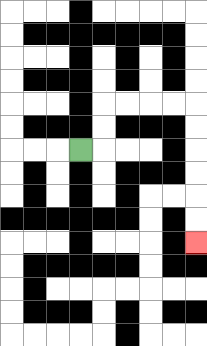{'start': '[3, 6]', 'end': '[8, 10]', 'path_directions': 'R,U,U,R,R,R,R,D,D,D,D,D,D', 'path_coordinates': '[[3, 6], [4, 6], [4, 5], [4, 4], [5, 4], [6, 4], [7, 4], [8, 4], [8, 5], [8, 6], [8, 7], [8, 8], [8, 9], [8, 10]]'}